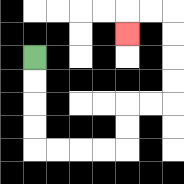{'start': '[1, 2]', 'end': '[5, 1]', 'path_directions': 'D,D,D,D,R,R,R,R,U,U,R,R,U,U,U,U,L,L,D', 'path_coordinates': '[[1, 2], [1, 3], [1, 4], [1, 5], [1, 6], [2, 6], [3, 6], [4, 6], [5, 6], [5, 5], [5, 4], [6, 4], [7, 4], [7, 3], [7, 2], [7, 1], [7, 0], [6, 0], [5, 0], [5, 1]]'}